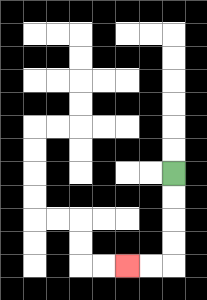{'start': '[7, 7]', 'end': '[5, 11]', 'path_directions': 'D,D,D,D,L,L', 'path_coordinates': '[[7, 7], [7, 8], [7, 9], [7, 10], [7, 11], [6, 11], [5, 11]]'}